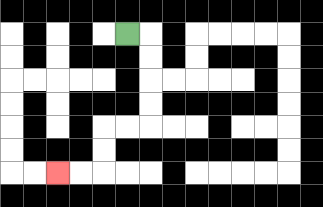{'start': '[5, 1]', 'end': '[2, 7]', 'path_directions': 'R,D,D,D,D,L,L,D,D,L,L', 'path_coordinates': '[[5, 1], [6, 1], [6, 2], [6, 3], [6, 4], [6, 5], [5, 5], [4, 5], [4, 6], [4, 7], [3, 7], [2, 7]]'}